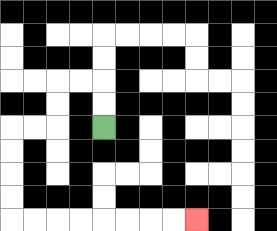{'start': '[4, 5]', 'end': '[8, 9]', 'path_directions': 'U,U,L,L,D,D,L,L,D,D,D,D,R,R,R,R,R,R,R,R', 'path_coordinates': '[[4, 5], [4, 4], [4, 3], [3, 3], [2, 3], [2, 4], [2, 5], [1, 5], [0, 5], [0, 6], [0, 7], [0, 8], [0, 9], [1, 9], [2, 9], [3, 9], [4, 9], [5, 9], [6, 9], [7, 9], [8, 9]]'}